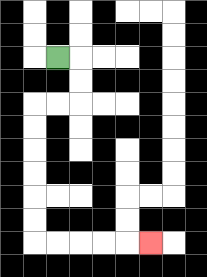{'start': '[2, 2]', 'end': '[6, 10]', 'path_directions': 'R,D,D,L,L,D,D,D,D,D,D,R,R,R,R,R', 'path_coordinates': '[[2, 2], [3, 2], [3, 3], [3, 4], [2, 4], [1, 4], [1, 5], [1, 6], [1, 7], [1, 8], [1, 9], [1, 10], [2, 10], [3, 10], [4, 10], [5, 10], [6, 10]]'}